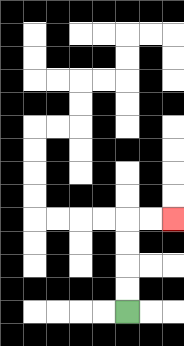{'start': '[5, 13]', 'end': '[7, 9]', 'path_directions': 'U,U,U,U,R,R', 'path_coordinates': '[[5, 13], [5, 12], [5, 11], [5, 10], [5, 9], [6, 9], [7, 9]]'}